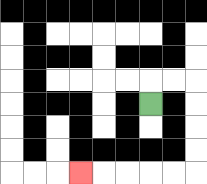{'start': '[6, 4]', 'end': '[3, 7]', 'path_directions': 'U,R,R,D,D,D,D,L,L,L,L,L', 'path_coordinates': '[[6, 4], [6, 3], [7, 3], [8, 3], [8, 4], [8, 5], [8, 6], [8, 7], [7, 7], [6, 7], [5, 7], [4, 7], [3, 7]]'}